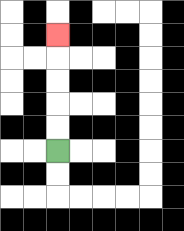{'start': '[2, 6]', 'end': '[2, 1]', 'path_directions': 'U,U,U,U,U', 'path_coordinates': '[[2, 6], [2, 5], [2, 4], [2, 3], [2, 2], [2, 1]]'}